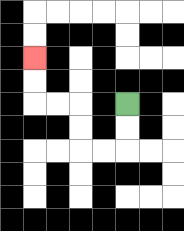{'start': '[5, 4]', 'end': '[1, 2]', 'path_directions': 'D,D,L,L,U,U,L,L,U,U', 'path_coordinates': '[[5, 4], [5, 5], [5, 6], [4, 6], [3, 6], [3, 5], [3, 4], [2, 4], [1, 4], [1, 3], [1, 2]]'}